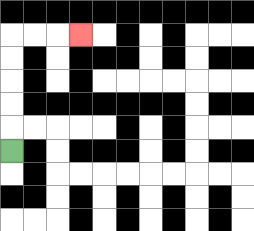{'start': '[0, 6]', 'end': '[3, 1]', 'path_directions': 'U,U,U,U,U,R,R,R', 'path_coordinates': '[[0, 6], [0, 5], [0, 4], [0, 3], [0, 2], [0, 1], [1, 1], [2, 1], [3, 1]]'}